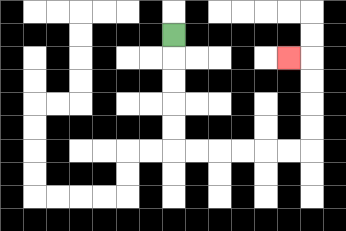{'start': '[7, 1]', 'end': '[12, 2]', 'path_directions': 'D,D,D,D,D,R,R,R,R,R,R,U,U,U,U,L', 'path_coordinates': '[[7, 1], [7, 2], [7, 3], [7, 4], [7, 5], [7, 6], [8, 6], [9, 6], [10, 6], [11, 6], [12, 6], [13, 6], [13, 5], [13, 4], [13, 3], [13, 2], [12, 2]]'}